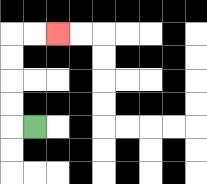{'start': '[1, 5]', 'end': '[2, 1]', 'path_directions': 'L,U,U,U,U,R,R', 'path_coordinates': '[[1, 5], [0, 5], [0, 4], [0, 3], [0, 2], [0, 1], [1, 1], [2, 1]]'}